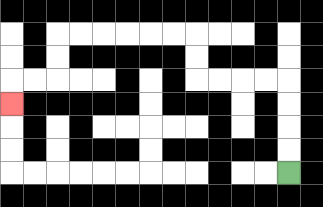{'start': '[12, 7]', 'end': '[0, 4]', 'path_directions': 'U,U,U,U,L,L,L,L,U,U,L,L,L,L,L,L,D,D,L,L,D', 'path_coordinates': '[[12, 7], [12, 6], [12, 5], [12, 4], [12, 3], [11, 3], [10, 3], [9, 3], [8, 3], [8, 2], [8, 1], [7, 1], [6, 1], [5, 1], [4, 1], [3, 1], [2, 1], [2, 2], [2, 3], [1, 3], [0, 3], [0, 4]]'}